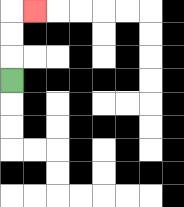{'start': '[0, 3]', 'end': '[1, 0]', 'path_directions': 'U,U,U,R', 'path_coordinates': '[[0, 3], [0, 2], [0, 1], [0, 0], [1, 0]]'}